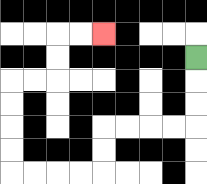{'start': '[8, 2]', 'end': '[4, 1]', 'path_directions': 'D,D,D,L,L,L,L,D,D,L,L,L,L,U,U,U,U,R,R,U,U,R,R', 'path_coordinates': '[[8, 2], [8, 3], [8, 4], [8, 5], [7, 5], [6, 5], [5, 5], [4, 5], [4, 6], [4, 7], [3, 7], [2, 7], [1, 7], [0, 7], [0, 6], [0, 5], [0, 4], [0, 3], [1, 3], [2, 3], [2, 2], [2, 1], [3, 1], [4, 1]]'}